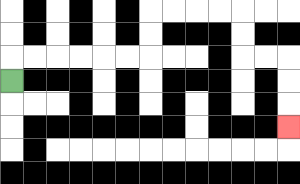{'start': '[0, 3]', 'end': '[12, 5]', 'path_directions': 'U,R,R,R,R,R,R,U,U,R,R,R,R,D,D,R,R,D,D,D', 'path_coordinates': '[[0, 3], [0, 2], [1, 2], [2, 2], [3, 2], [4, 2], [5, 2], [6, 2], [6, 1], [6, 0], [7, 0], [8, 0], [9, 0], [10, 0], [10, 1], [10, 2], [11, 2], [12, 2], [12, 3], [12, 4], [12, 5]]'}